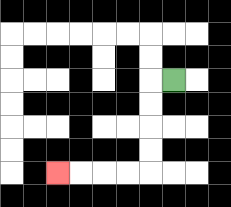{'start': '[7, 3]', 'end': '[2, 7]', 'path_directions': 'L,D,D,D,D,L,L,L,L', 'path_coordinates': '[[7, 3], [6, 3], [6, 4], [6, 5], [6, 6], [6, 7], [5, 7], [4, 7], [3, 7], [2, 7]]'}